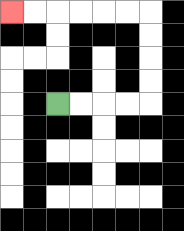{'start': '[2, 4]', 'end': '[0, 0]', 'path_directions': 'R,R,R,R,U,U,U,U,L,L,L,L,L,L', 'path_coordinates': '[[2, 4], [3, 4], [4, 4], [5, 4], [6, 4], [6, 3], [6, 2], [6, 1], [6, 0], [5, 0], [4, 0], [3, 0], [2, 0], [1, 0], [0, 0]]'}